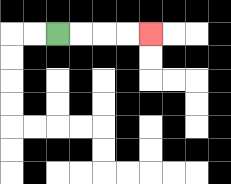{'start': '[2, 1]', 'end': '[6, 1]', 'path_directions': 'R,R,R,R', 'path_coordinates': '[[2, 1], [3, 1], [4, 1], [5, 1], [6, 1]]'}